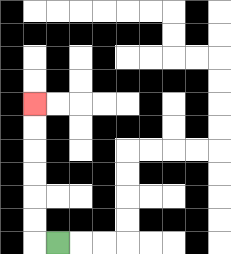{'start': '[2, 10]', 'end': '[1, 4]', 'path_directions': 'L,U,U,U,U,U,U', 'path_coordinates': '[[2, 10], [1, 10], [1, 9], [1, 8], [1, 7], [1, 6], [1, 5], [1, 4]]'}